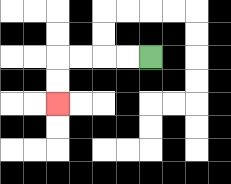{'start': '[6, 2]', 'end': '[2, 4]', 'path_directions': 'L,L,L,L,D,D', 'path_coordinates': '[[6, 2], [5, 2], [4, 2], [3, 2], [2, 2], [2, 3], [2, 4]]'}